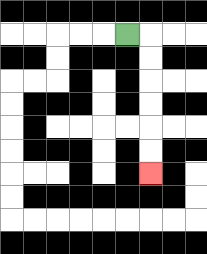{'start': '[5, 1]', 'end': '[6, 7]', 'path_directions': 'R,D,D,D,D,D,D', 'path_coordinates': '[[5, 1], [6, 1], [6, 2], [6, 3], [6, 4], [6, 5], [6, 6], [6, 7]]'}